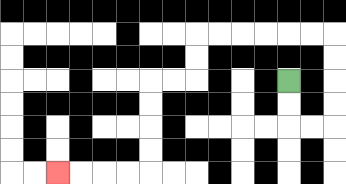{'start': '[12, 3]', 'end': '[2, 7]', 'path_directions': 'D,D,R,R,U,U,U,U,L,L,L,L,L,L,D,D,L,L,D,D,D,D,L,L,L,L', 'path_coordinates': '[[12, 3], [12, 4], [12, 5], [13, 5], [14, 5], [14, 4], [14, 3], [14, 2], [14, 1], [13, 1], [12, 1], [11, 1], [10, 1], [9, 1], [8, 1], [8, 2], [8, 3], [7, 3], [6, 3], [6, 4], [6, 5], [6, 6], [6, 7], [5, 7], [4, 7], [3, 7], [2, 7]]'}